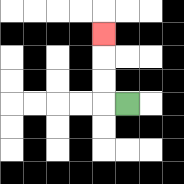{'start': '[5, 4]', 'end': '[4, 1]', 'path_directions': 'L,U,U,U', 'path_coordinates': '[[5, 4], [4, 4], [4, 3], [4, 2], [4, 1]]'}